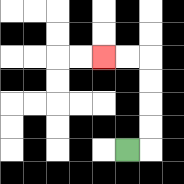{'start': '[5, 6]', 'end': '[4, 2]', 'path_directions': 'R,U,U,U,U,L,L', 'path_coordinates': '[[5, 6], [6, 6], [6, 5], [6, 4], [6, 3], [6, 2], [5, 2], [4, 2]]'}